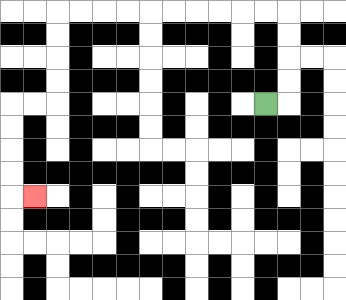{'start': '[11, 4]', 'end': '[1, 8]', 'path_directions': 'R,U,U,U,U,L,L,L,L,L,L,L,L,L,L,D,D,D,D,L,L,D,D,D,D,R', 'path_coordinates': '[[11, 4], [12, 4], [12, 3], [12, 2], [12, 1], [12, 0], [11, 0], [10, 0], [9, 0], [8, 0], [7, 0], [6, 0], [5, 0], [4, 0], [3, 0], [2, 0], [2, 1], [2, 2], [2, 3], [2, 4], [1, 4], [0, 4], [0, 5], [0, 6], [0, 7], [0, 8], [1, 8]]'}